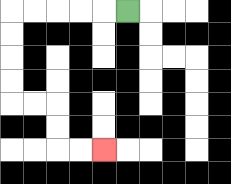{'start': '[5, 0]', 'end': '[4, 6]', 'path_directions': 'L,L,L,L,L,D,D,D,D,R,R,D,D,R,R', 'path_coordinates': '[[5, 0], [4, 0], [3, 0], [2, 0], [1, 0], [0, 0], [0, 1], [0, 2], [0, 3], [0, 4], [1, 4], [2, 4], [2, 5], [2, 6], [3, 6], [4, 6]]'}